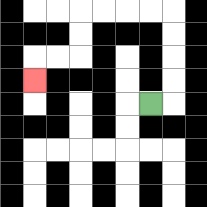{'start': '[6, 4]', 'end': '[1, 3]', 'path_directions': 'R,U,U,U,U,L,L,L,L,D,D,L,L,D', 'path_coordinates': '[[6, 4], [7, 4], [7, 3], [7, 2], [7, 1], [7, 0], [6, 0], [5, 0], [4, 0], [3, 0], [3, 1], [3, 2], [2, 2], [1, 2], [1, 3]]'}